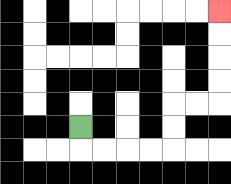{'start': '[3, 5]', 'end': '[9, 0]', 'path_directions': 'D,R,R,R,R,U,U,R,R,U,U,U,U', 'path_coordinates': '[[3, 5], [3, 6], [4, 6], [5, 6], [6, 6], [7, 6], [7, 5], [7, 4], [8, 4], [9, 4], [9, 3], [9, 2], [9, 1], [9, 0]]'}